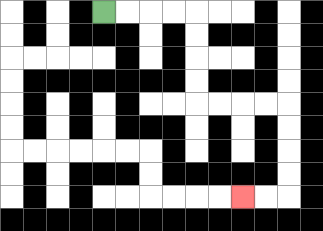{'start': '[4, 0]', 'end': '[10, 8]', 'path_directions': 'R,R,R,R,D,D,D,D,R,R,R,R,D,D,D,D,L,L', 'path_coordinates': '[[4, 0], [5, 0], [6, 0], [7, 0], [8, 0], [8, 1], [8, 2], [8, 3], [8, 4], [9, 4], [10, 4], [11, 4], [12, 4], [12, 5], [12, 6], [12, 7], [12, 8], [11, 8], [10, 8]]'}